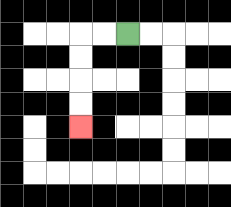{'start': '[5, 1]', 'end': '[3, 5]', 'path_directions': 'L,L,D,D,D,D', 'path_coordinates': '[[5, 1], [4, 1], [3, 1], [3, 2], [3, 3], [3, 4], [3, 5]]'}